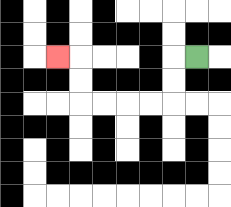{'start': '[8, 2]', 'end': '[2, 2]', 'path_directions': 'L,D,D,L,L,L,L,U,U,L', 'path_coordinates': '[[8, 2], [7, 2], [7, 3], [7, 4], [6, 4], [5, 4], [4, 4], [3, 4], [3, 3], [3, 2], [2, 2]]'}